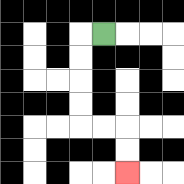{'start': '[4, 1]', 'end': '[5, 7]', 'path_directions': 'L,D,D,D,D,R,R,D,D', 'path_coordinates': '[[4, 1], [3, 1], [3, 2], [3, 3], [3, 4], [3, 5], [4, 5], [5, 5], [5, 6], [5, 7]]'}